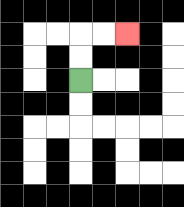{'start': '[3, 3]', 'end': '[5, 1]', 'path_directions': 'U,U,R,R', 'path_coordinates': '[[3, 3], [3, 2], [3, 1], [4, 1], [5, 1]]'}